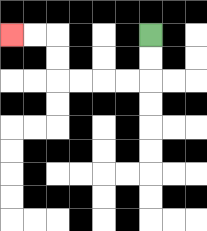{'start': '[6, 1]', 'end': '[0, 1]', 'path_directions': 'D,D,L,L,L,L,U,U,L,L', 'path_coordinates': '[[6, 1], [6, 2], [6, 3], [5, 3], [4, 3], [3, 3], [2, 3], [2, 2], [2, 1], [1, 1], [0, 1]]'}